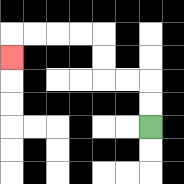{'start': '[6, 5]', 'end': '[0, 2]', 'path_directions': 'U,U,L,L,U,U,L,L,L,L,D', 'path_coordinates': '[[6, 5], [6, 4], [6, 3], [5, 3], [4, 3], [4, 2], [4, 1], [3, 1], [2, 1], [1, 1], [0, 1], [0, 2]]'}